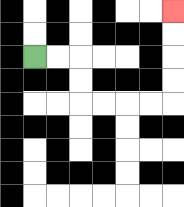{'start': '[1, 2]', 'end': '[7, 0]', 'path_directions': 'R,R,D,D,R,R,R,R,U,U,U,U', 'path_coordinates': '[[1, 2], [2, 2], [3, 2], [3, 3], [3, 4], [4, 4], [5, 4], [6, 4], [7, 4], [7, 3], [7, 2], [7, 1], [7, 0]]'}